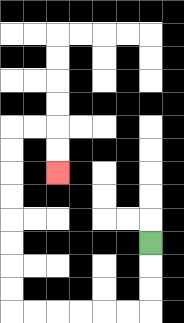{'start': '[6, 10]', 'end': '[2, 7]', 'path_directions': 'D,D,D,L,L,L,L,L,L,U,U,U,U,U,U,U,U,R,R,D,D', 'path_coordinates': '[[6, 10], [6, 11], [6, 12], [6, 13], [5, 13], [4, 13], [3, 13], [2, 13], [1, 13], [0, 13], [0, 12], [0, 11], [0, 10], [0, 9], [0, 8], [0, 7], [0, 6], [0, 5], [1, 5], [2, 5], [2, 6], [2, 7]]'}